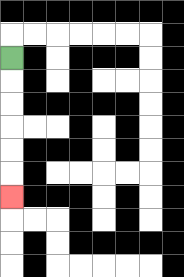{'start': '[0, 2]', 'end': '[0, 8]', 'path_directions': 'D,D,D,D,D,D', 'path_coordinates': '[[0, 2], [0, 3], [0, 4], [0, 5], [0, 6], [0, 7], [0, 8]]'}